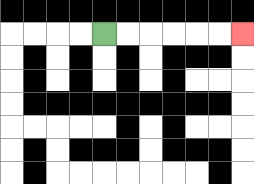{'start': '[4, 1]', 'end': '[10, 1]', 'path_directions': 'R,R,R,R,R,R', 'path_coordinates': '[[4, 1], [5, 1], [6, 1], [7, 1], [8, 1], [9, 1], [10, 1]]'}